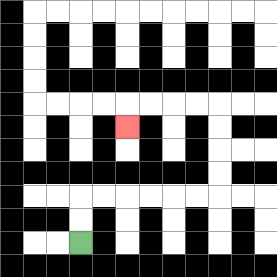{'start': '[3, 10]', 'end': '[5, 5]', 'path_directions': 'U,U,R,R,R,R,R,R,U,U,U,U,L,L,L,L,D', 'path_coordinates': '[[3, 10], [3, 9], [3, 8], [4, 8], [5, 8], [6, 8], [7, 8], [8, 8], [9, 8], [9, 7], [9, 6], [9, 5], [9, 4], [8, 4], [7, 4], [6, 4], [5, 4], [5, 5]]'}